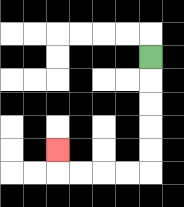{'start': '[6, 2]', 'end': '[2, 6]', 'path_directions': 'D,D,D,D,D,L,L,L,L,U', 'path_coordinates': '[[6, 2], [6, 3], [6, 4], [6, 5], [6, 6], [6, 7], [5, 7], [4, 7], [3, 7], [2, 7], [2, 6]]'}